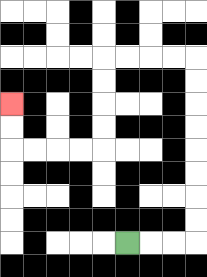{'start': '[5, 10]', 'end': '[0, 4]', 'path_directions': 'R,R,R,U,U,U,U,U,U,U,U,L,L,L,L,D,D,D,D,L,L,L,L,U,U', 'path_coordinates': '[[5, 10], [6, 10], [7, 10], [8, 10], [8, 9], [8, 8], [8, 7], [8, 6], [8, 5], [8, 4], [8, 3], [8, 2], [7, 2], [6, 2], [5, 2], [4, 2], [4, 3], [4, 4], [4, 5], [4, 6], [3, 6], [2, 6], [1, 6], [0, 6], [0, 5], [0, 4]]'}